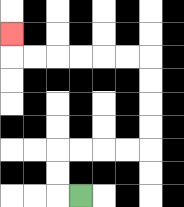{'start': '[3, 8]', 'end': '[0, 1]', 'path_directions': 'L,U,U,R,R,R,R,U,U,U,U,L,L,L,L,L,L,U', 'path_coordinates': '[[3, 8], [2, 8], [2, 7], [2, 6], [3, 6], [4, 6], [5, 6], [6, 6], [6, 5], [6, 4], [6, 3], [6, 2], [5, 2], [4, 2], [3, 2], [2, 2], [1, 2], [0, 2], [0, 1]]'}